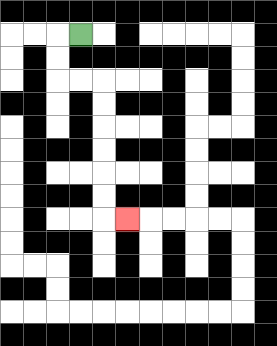{'start': '[3, 1]', 'end': '[5, 9]', 'path_directions': 'L,D,D,R,R,D,D,D,D,D,D,R', 'path_coordinates': '[[3, 1], [2, 1], [2, 2], [2, 3], [3, 3], [4, 3], [4, 4], [4, 5], [4, 6], [4, 7], [4, 8], [4, 9], [5, 9]]'}